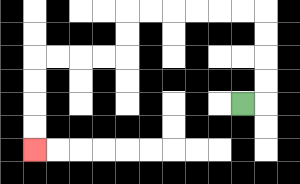{'start': '[10, 4]', 'end': '[1, 6]', 'path_directions': 'R,U,U,U,U,L,L,L,L,L,L,D,D,L,L,L,L,D,D,D,D', 'path_coordinates': '[[10, 4], [11, 4], [11, 3], [11, 2], [11, 1], [11, 0], [10, 0], [9, 0], [8, 0], [7, 0], [6, 0], [5, 0], [5, 1], [5, 2], [4, 2], [3, 2], [2, 2], [1, 2], [1, 3], [1, 4], [1, 5], [1, 6]]'}